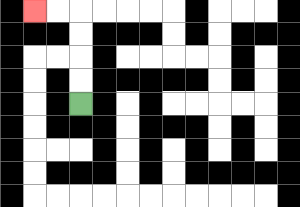{'start': '[3, 4]', 'end': '[1, 0]', 'path_directions': 'U,U,U,U,L,L', 'path_coordinates': '[[3, 4], [3, 3], [3, 2], [3, 1], [3, 0], [2, 0], [1, 0]]'}